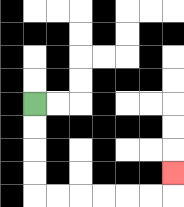{'start': '[1, 4]', 'end': '[7, 7]', 'path_directions': 'D,D,D,D,R,R,R,R,R,R,U', 'path_coordinates': '[[1, 4], [1, 5], [1, 6], [1, 7], [1, 8], [2, 8], [3, 8], [4, 8], [5, 8], [6, 8], [7, 8], [7, 7]]'}